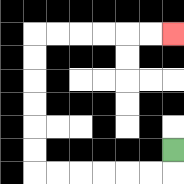{'start': '[7, 6]', 'end': '[7, 1]', 'path_directions': 'D,L,L,L,L,L,L,U,U,U,U,U,U,R,R,R,R,R,R', 'path_coordinates': '[[7, 6], [7, 7], [6, 7], [5, 7], [4, 7], [3, 7], [2, 7], [1, 7], [1, 6], [1, 5], [1, 4], [1, 3], [1, 2], [1, 1], [2, 1], [3, 1], [4, 1], [5, 1], [6, 1], [7, 1]]'}